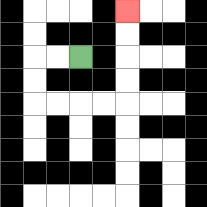{'start': '[3, 2]', 'end': '[5, 0]', 'path_directions': 'L,L,D,D,R,R,R,R,U,U,U,U', 'path_coordinates': '[[3, 2], [2, 2], [1, 2], [1, 3], [1, 4], [2, 4], [3, 4], [4, 4], [5, 4], [5, 3], [5, 2], [5, 1], [5, 0]]'}